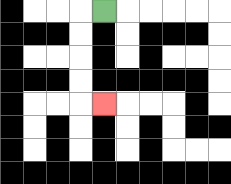{'start': '[4, 0]', 'end': '[4, 4]', 'path_directions': 'L,D,D,D,D,R', 'path_coordinates': '[[4, 0], [3, 0], [3, 1], [3, 2], [3, 3], [3, 4], [4, 4]]'}